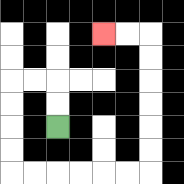{'start': '[2, 5]', 'end': '[4, 1]', 'path_directions': 'U,U,L,L,D,D,D,D,R,R,R,R,R,R,U,U,U,U,U,U,L,L', 'path_coordinates': '[[2, 5], [2, 4], [2, 3], [1, 3], [0, 3], [0, 4], [0, 5], [0, 6], [0, 7], [1, 7], [2, 7], [3, 7], [4, 7], [5, 7], [6, 7], [6, 6], [6, 5], [6, 4], [6, 3], [6, 2], [6, 1], [5, 1], [4, 1]]'}